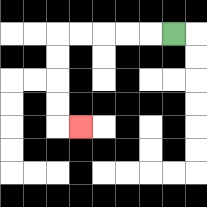{'start': '[7, 1]', 'end': '[3, 5]', 'path_directions': 'L,L,L,L,L,D,D,D,D,R', 'path_coordinates': '[[7, 1], [6, 1], [5, 1], [4, 1], [3, 1], [2, 1], [2, 2], [2, 3], [2, 4], [2, 5], [3, 5]]'}